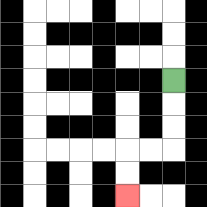{'start': '[7, 3]', 'end': '[5, 8]', 'path_directions': 'D,D,D,L,L,D,D', 'path_coordinates': '[[7, 3], [7, 4], [7, 5], [7, 6], [6, 6], [5, 6], [5, 7], [5, 8]]'}